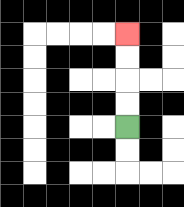{'start': '[5, 5]', 'end': '[5, 1]', 'path_directions': 'U,U,U,U', 'path_coordinates': '[[5, 5], [5, 4], [5, 3], [5, 2], [5, 1]]'}